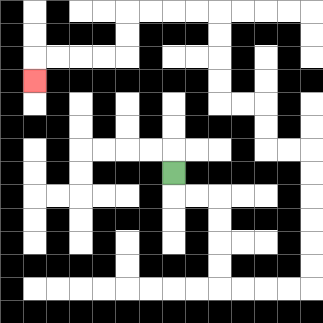{'start': '[7, 7]', 'end': '[1, 3]', 'path_directions': 'D,R,R,D,D,D,D,R,R,R,R,U,U,U,U,U,U,L,L,U,U,L,L,U,U,U,U,L,L,L,L,D,D,L,L,L,L,D', 'path_coordinates': '[[7, 7], [7, 8], [8, 8], [9, 8], [9, 9], [9, 10], [9, 11], [9, 12], [10, 12], [11, 12], [12, 12], [13, 12], [13, 11], [13, 10], [13, 9], [13, 8], [13, 7], [13, 6], [12, 6], [11, 6], [11, 5], [11, 4], [10, 4], [9, 4], [9, 3], [9, 2], [9, 1], [9, 0], [8, 0], [7, 0], [6, 0], [5, 0], [5, 1], [5, 2], [4, 2], [3, 2], [2, 2], [1, 2], [1, 3]]'}